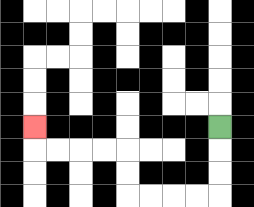{'start': '[9, 5]', 'end': '[1, 5]', 'path_directions': 'D,D,D,L,L,L,L,U,U,L,L,L,L,U', 'path_coordinates': '[[9, 5], [9, 6], [9, 7], [9, 8], [8, 8], [7, 8], [6, 8], [5, 8], [5, 7], [5, 6], [4, 6], [3, 6], [2, 6], [1, 6], [1, 5]]'}